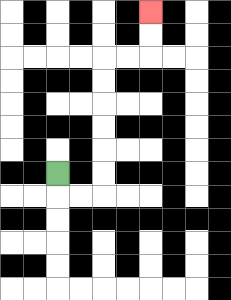{'start': '[2, 7]', 'end': '[6, 0]', 'path_directions': 'D,R,R,U,U,U,U,U,U,R,R,U,U', 'path_coordinates': '[[2, 7], [2, 8], [3, 8], [4, 8], [4, 7], [4, 6], [4, 5], [4, 4], [4, 3], [4, 2], [5, 2], [6, 2], [6, 1], [6, 0]]'}